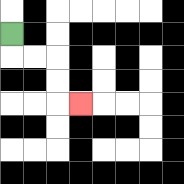{'start': '[0, 1]', 'end': '[3, 4]', 'path_directions': 'D,R,R,D,D,R', 'path_coordinates': '[[0, 1], [0, 2], [1, 2], [2, 2], [2, 3], [2, 4], [3, 4]]'}